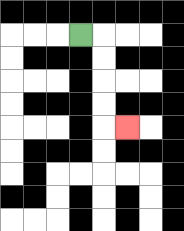{'start': '[3, 1]', 'end': '[5, 5]', 'path_directions': 'R,D,D,D,D,R', 'path_coordinates': '[[3, 1], [4, 1], [4, 2], [4, 3], [4, 4], [4, 5], [5, 5]]'}